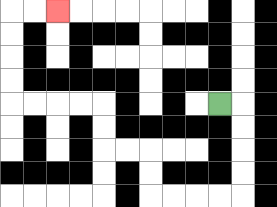{'start': '[9, 4]', 'end': '[2, 0]', 'path_directions': 'R,D,D,D,D,L,L,L,L,U,U,L,L,U,U,L,L,L,L,U,U,U,U,R,R', 'path_coordinates': '[[9, 4], [10, 4], [10, 5], [10, 6], [10, 7], [10, 8], [9, 8], [8, 8], [7, 8], [6, 8], [6, 7], [6, 6], [5, 6], [4, 6], [4, 5], [4, 4], [3, 4], [2, 4], [1, 4], [0, 4], [0, 3], [0, 2], [0, 1], [0, 0], [1, 0], [2, 0]]'}